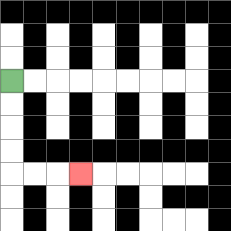{'start': '[0, 3]', 'end': '[3, 7]', 'path_directions': 'D,D,D,D,R,R,R', 'path_coordinates': '[[0, 3], [0, 4], [0, 5], [0, 6], [0, 7], [1, 7], [2, 7], [3, 7]]'}